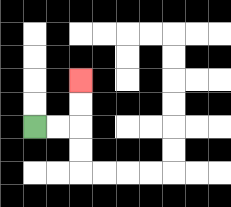{'start': '[1, 5]', 'end': '[3, 3]', 'path_directions': 'R,R,U,U', 'path_coordinates': '[[1, 5], [2, 5], [3, 5], [3, 4], [3, 3]]'}